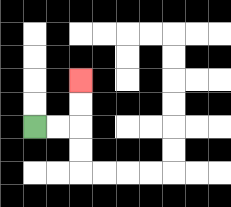{'start': '[1, 5]', 'end': '[3, 3]', 'path_directions': 'R,R,U,U', 'path_coordinates': '[[1, 5], [2, 5], [3, 5], [3, 4], [3, 3]]'}